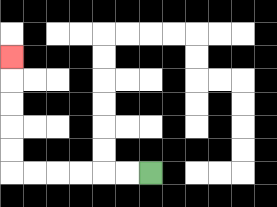{'start': '[6, 7]', 'end': '[0, 2]', 'path_directions': 'L,L,L,L,L,L,U,U,U,U,U', 'path_coordinates': '[[6, 7], [5, 7], [4, 7], [3, 7], [2, 7], [1, 7], [0, 7], [0, 6], [0, 5], [0, 4], [0, 3], [0, 2]]'}